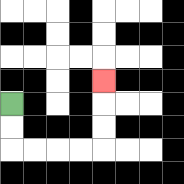{'start': '[0, 4]', 'end': '[4, 3]', 'path_directions': 'D,D,R,R,R,R,U,U,U', 'path_coordinates': '[[0, 4], [0, 5], [0, 6], [1, 6], [2, 6], [3, 6], [4, 6], [4, 5], [4, 4], [4, 3]]'}